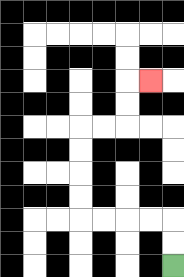{'start': '[7, 11]', 'end': '[6, 3]', 'path_directions': 'U,U,L,L,L,L,U,U,U,U,R,R,U,U,R', 'path_coordinates': '[[7, 11], [7, 10], [7, 9], [6, 9], [5, 9], [4, 9], [3, 9], [3, 8], [3, 7], [3, 6], [3, 5], [4, 5], [5, 5], [5, 4], [5, 3], [6, 3]]'}